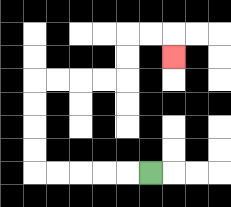{'start': '[6, 7]', 'end': '[7, 2]', 'path_directions': 'L,L,L,L,L,U,U,U,U,R,R,R,R,U,U,R,R,D', 'path_coordinates': '[[6, 7], [5, 7], [4, 7], [3, 7], [2, 7], [1, 7], [1, 6], [1, 5], [1, 4], [1, 3], [2, 3], [3, 3], [4, 3], [5, 3], [5, 2], [5, 1], [6, 1], [7, 1], [7, 2]]'}